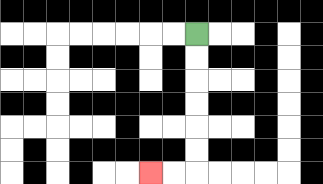{'start': '[8, 1]', 'end': '[6, 7]', 'path_directions': 'D,D,D,D,D,D,L,L', 'path_coordinates': '[[8, 1], [8, 2], [8, 3], [8, 4], [8, 5], [8, 6], [8, 7], [7, 7], [6, 7]]'}